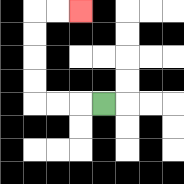{'start': '[4, 4]', 'end': '[3, 0]', 'path_directions': 'L,L,L,U,U,U,U,R,R', 'path_coordinates': '[[4, 4], [3, 4], [2, 4], [1, 4], [1, 3], [1, 2], [1, 1], [1, 0], [2, 0], [3, 0]]'}